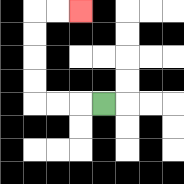{'start': '[4, 4]', 'end': '[3, 0]', 'path_directions': 'L,L,L,U,U,U,U,R,R', 'path_coordinates': '[[4, 4], [3, 4], [2, 4], [1, 4], [1, 3], [1, 2], [1, 1], [1, 0], [2, 0], [3, 0]]'}